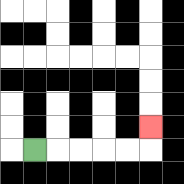{'start': '[1, 6]', 'end': '[6, 5]', 'path_directions': 'R,R,R,R,R,U', 'path_coordinates': '[[1, 6], [2, 6], [3, 6], [4, 6], [5, 6], [6, 6], [6, 5]]'}